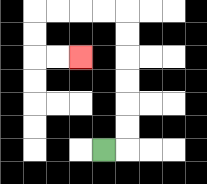{'start': '[4, 6]', 'end': '[3, 2]', 'path_directions': 'R,U,U,U,U,U,U,L,L,L,L,D,D,R,R', 'path_coordinates': '[[4, 6], [5, 6], [5, 5], [5, 4], [5, 3], [5, 2], [5, 1], [5, 0], [4, 0], [3, 0], [2, 0], [1, 0], [1, 1], [1, 2], [2, 2], [3, 2]]'}